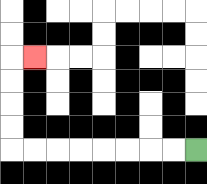{'start': '[8, 6]', 'end': '[1, 2]', 'path_directions': 'L,L,L,L,L,L,L,L,U,U,U,U,R', 'path_coordinates': '[[8, 6], [7, 6], [6, 6], [5, 6], [4, 6], [3, 6], [2, 6], [1, 6], [0, 6], [0, 5], [0, 4], [0, 3], [0, 2], [1, 2]]'}